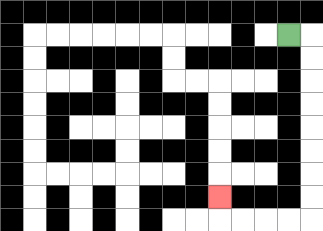{'start': '[12, 1]', 'end': '[9, 8]', 'path_directions': 'R,D,D,D,D,D,D,D,D,L,L,L,L,U', 'path_coordinates': '[[12, 1], [13, 1], [13, 2], [13, 3], [13, 4], [13, 5], [13, 6], [13, 7], [13, 8], [13, 9], [12, 9], [11, 9], [10, 9], [9, 9], [9, 8]]'}